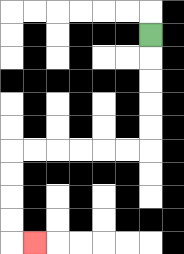{'start': '[6, 1]', 'end': '[1, 10]', 'path_directions': 'D,D,D,D,D,L,L,L,L,L,L,D,D,D,D,R', 'path_coordinates': '[[6, 1], [6, 2], [6, 3], [6, 4], [6, 5], [6, 6], [5, 6], [4, 6], [3, 6], [2, 6], [1, 6], [0, 6], [0, 7], [0, 8], [0, 9], [0, 10], [1, 10]]'}